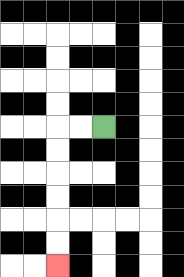{'start': '[4, 5]', 'end': '[2, 11]', 'path_directions': 'L,L,D,D,D,D,D,D', 'path_coordinates': '[[4, 5], [3, 5], [2, 5], [2, 6], [2, 7], [2, 8], [2, 9], [2, 10], [2, 11]]'}